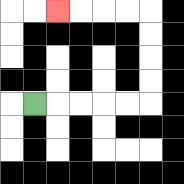{'start': '[1, 4]', 'end': '[2, 0]', 'path_directions': 'R,R,R,R,R,U,U,U,U,L,L,L,L', 'path_coordinates': '[[1, 4], [2, 4], [3, 4], [4, 4], [5, 4], [6, 4], [6, 3], [6, 2], [6, 1], [6, 0], [5, 0], [4, 0], [3, 0], [2, 0]]'}